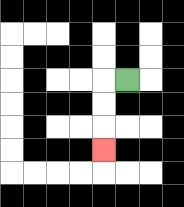{'start': '[5, 3]', 'end': '[4, 6]', 'path_directions': 'L,D,D,D', 'path_coordinates': '[[5, 3], [4, 3], [4, 4], [4, 5], [4, 6]]'}